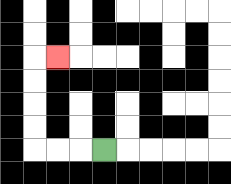{'start': '[4, 6]', 'end': '[2, 2]', 'path_directions': 'L,L,L,U,U,U,U,R', 'path_coordinates': '[[4, 6], [3, 6], [2, 6], [1, 6], [1, 5], [1, 4], [1, 3], [1, 2], [2, 2]]'}